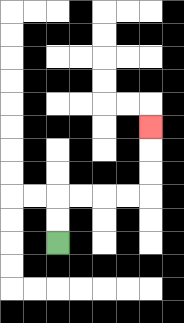{'start': '[2, 10]', 'end': '[6, 5]', 'path_directions': 'U,U,R,R,R,R,U,U,U', 'path_coordinates': '[[2, 10], [2, 9], [2, 8], [3, 8], [4, 8], [5, 8], [6, 8], [6, 7], [6, 6], [6, 5]]'}